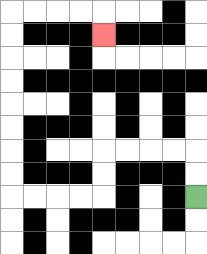{'start': '[8, 8]', 'end': '[4, 1]', 'path_directions': 'U,U,L,L,L,L,D,D,L,L,L,L,U,U,U,U,U,U,U,U,R,R,R,R,D', 'path_coordinates': '[[8, 8], [8, 7], [8, 6], [7, 6], [6, 6], [5, 6], [4, 6], [4, 7], [4, 8], [3, 8], [2, 8], [1, 8], [0, 8], [0, 7], [0, 6], [0, 5], [0, 4], [0, 3], [0, 2], [0, 1], [0, 0], [1, 0], [2, 0], [3, 0], [4, 0], [4, 1]]'}